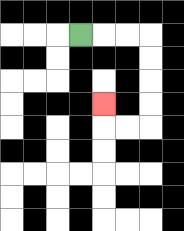{'start': '[3, 1]', 'end': '[4, 4]', 'path_directions': 'R,R,R,D,D,D,D,L,L,U', 'path_coordinates': '[[3, 1], [4, 1], [5, 1], [6, 1], [6, 2], [6, 3], [6, 4], [6, 5], [5, 5], [4, 5], [4, 4]]'}